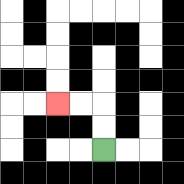{'start': '[4, 6]', 'end': '[2, 4]', 'path_directions': 'U,U,L,L', 'path_coordinates': '[[4, 6], [4, 5], [4, 4], [3, 4], [2, 4]]'}